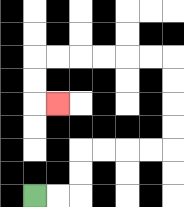{'start': '[1, 8]', 'end': '[2, 4]', 'path_directions': 'R,R,U,U,R,R,R,R,U,U,U,U,L,L,L,L,L,L,D,D,R', 'path_coordinates': '[[1, 8], [2, 8], [3, 8], [3, 7], [3, 6], [4, 6], [5, 6], [6, 6], [7, 6], [7, 5], [7, 4], [7, 3], [7, 2], [6, 2], [5, 2], [4, 2], [3, 2], [2, 2], [1, 2], [1, 3], [1, 4], [2, 4]]'}